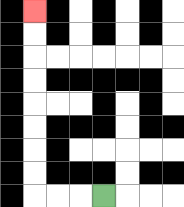{'start': '[4, 8]', 'end': '[1, 0]', 'path_directions': 'L,L,L,U,U,U,U,U,U,U,U', 'path_coordinates': '[[4, 8], [3, 8], [2, 8], [1, 8], [1, 7], [1, 6], [1, 5], [1, 4], [1, 3], [1, 2], [1, 1], [1, 0]]'}